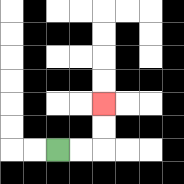{'start': '[2, 6]', 'end': '[4, 4]', 'path_directions': 'R,R,U,U', 'path_coordinates': '[[2, 6], [3, 6], [4, 6], [4, 5], [4, 4]]'}